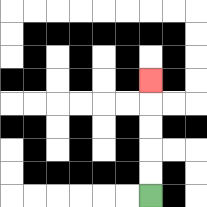{'start': '[6, 8]', 'end': '[6, 3]', 'path_directions': 'U,U,U,U,U', 'path_coordinates': '[[6, 8], [6, 7], [6, 6], [6, 5], [6, 4], [6, 3]]'}